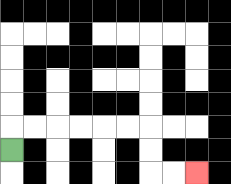{'start': '[0, 6]', 'end': '[8, 7]', 'path_directions': 'U,R,R,R,R,R,R,D,D,R,R', 'path_coordinates': '[[0, 6], [0, 5], [1, 5], [2, 5], [3, 5], [4, 5], [5, 5], [6, 5], [6, 6], [6, 7], [7, 7], [8, 7]]'}